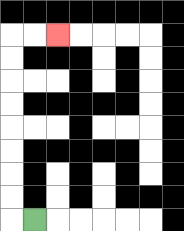{'start': '[1, 9]', 'end': '[2, 1]', 'path_directions': 'L,U,U,U,U,U,U,U,U,R,R', 'path_coordinates': '[[1, 9], [0, 9], [0, 8], [0, 7], [0, 6], [0, 5], [0, 4], [0, 3], [0, 2], [0, 1], [1, 1], [2, 1]]'}